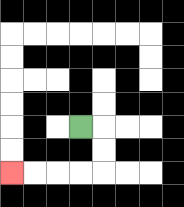{'start': '[3, 5]', 'end': '[0, 7]', 'path_directions': 'R,D,D,L,L,L,L', 'path_coordinates': '[[3, 5], [4, 5], [4, 6], [4, 7], [3, 7], [2, 7], [1, 7], [0, 7]]'}